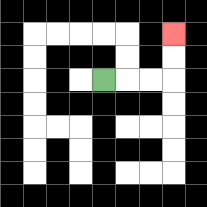{'start': '[4, 3]', 'end': '[7, 1]', 'path_directions': 'R,R,R,U,U', 'path_coordinates': '[[4, 3], [5, 3], [6, 3], [7, 3], [7, 2], [7, 1]]'}